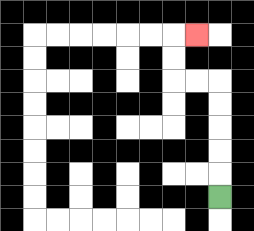{'start': '[9, 8]', 'end': '[8, 1]', 'path_directions': 'U,U,U,U,U,L,L,U,U,R', 'path_coordinates': '[[9, 8], [9, 7], [9, 6], [9, 5], [9, 4], [9, 3], [8, 3], [7, 3], [7, 2], [7, 1], [8, 1]]'}